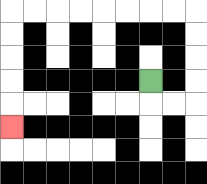{'start': '[6, 3]', 'end': '[0, 5]', 'path_directions': 'D,R,R,U,U,U,U,L,L,L,L,L,L,L,L,D,D,D,D,D', 'path_coordinates': '[[6, 3], [6, 4], [7, 4], [8, 4], [8, 3], [8, 2], [8, 1], [8, 0], [7, 0], [6, 0], [5, 0], [4, 0], [3, 0], [2, 0], [1, 0], [0, 0], [0, 1], [0, 2], [0, 3], [0, 4], [0, 5]]'}